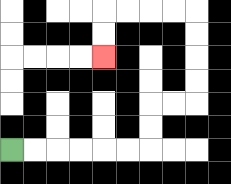{'start': '[0, 6]', 'end': '[4, 2]', 'path_directions': 'R,R,R,R,R,R,U,U,R,R,U,U,U,U,L,L,L,L,D,D', 'path_coordinates': '[[0, 6], [1, 6], [2, 6], [3, 6], [4, 6], [5, 6], [6, 6], [6, 5], [6, 4], [7, 4], [8, 4], [8, 3], [8, 2], [8, 1], [8, 0], [7, 0], [6, 0], [5, 0], [4, 0], [4, 1], [4, 2]]'}